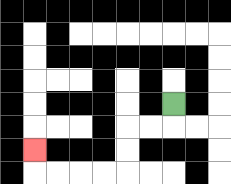{'start': '[7, 4]', 'end': '[1, 6]', 'path_directions': 'D,L,L,D,D,L,L,L,L,U', 'path_coordinates': '[[7, 4], [7, 5], [6, 5], [5, 5], [5, 6], [5, 7], [4, 7], [3, 7], [2, 7], [1, 7], [1, 6]]'}